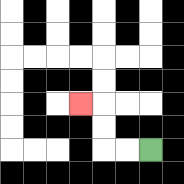{'start': '[6, 6]', 'end': '[3, 4]', 'path_directions': 'L,L,U,U,L', 'path_coordinates': '[[6, 6], [5, 6], [4, 6], [4, 5], [4, 4], [3, 4]]'}